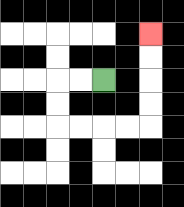{'start': '[4, 3]', 'end': '[6, 1]', 'path_directions': 'L,L,D,D,R,R,R,R,U,U,U,U', 'path_coordinates': '[[4, 3], [3, 3], [2, 3], [2, 4], [2, 5], [3, 5], [4, 5], [5, 5], [6, 5], [6, 4], [6, 3], [6, 2], [6, 1]]'}